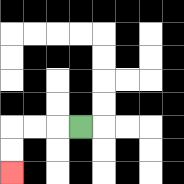{'start': '[3, 5]', 'end': '[0, 7]', 'path_directions': 'L,L,L,D,D', 'path_coordinates': '[[3, 5], [2, 5], [1, 5], [0, 5], [0, 6], [0, 7]]'}